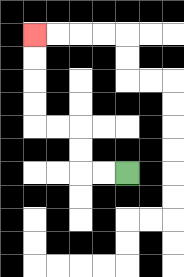{'start': '[5, 7]', 'end': '[1, 1]', 'path_directions': 'L,L,U,U,L,L,U,U,U,U', 'path_coordinates': '[[5, 7], [4, 7], [3, 7], [3, 6], [3, 5], [2, 5], [1, 5], [1, 4], [1, 3], [1, 2], [1, 1]]'}